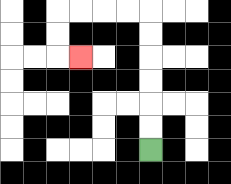{'start': '[6, 6]', 'end': '[3, 2]', 'path_directions': 'U,U,U,U,U,U,L,L,L,L,D,D,R', 'path_coordinates': '[[6, 6], [6, 5], [6, 4], [6, 3], [6, 2], [6, 1], [6, 0], [5, 0], [4, 0], [3, 0], [2, 0], [2, 1], [2, 2], [3, 2]]'}